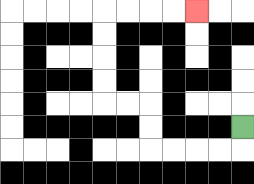{'start': '[10, 5]', 'end': '[8, 0]', 'path_directions': 'D,L,L,L,L,U,U,L,L,U,U,U,U,R,R,R,R', 'path_coordinates': '[[10, 5], [10, 6], [9, 6], [8, 6], [7, 6], [6, 6], [6, 5], [6, 4], [5, 4], [4, 4], [4, 3], [4, 2], [4, 1], [4, 0], [5, 0], [6, 0], [7, 0], [8, 0]]'}